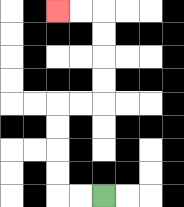{'start': '[4, 8]', 'end': '[2, 0]', 'path_directions': 'L,L,U,U,U,U,R,R,U,U,U,U,L,L', 'path_coordinates': '[[4, 8], [3, 8], [2, 8], [2, 7], [2, 6], [2, 5], [2, 4], [3, 4], [4, 4], [4, 3], [4, 2], [4, 1], [4, 0], [3, 0], [2, 0]]'}